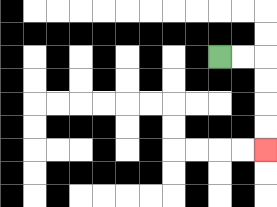{'start': '[9, 2]', 'end': '[11, 6]', 'path_directions': 'R,R,D,D,D,D', 'path_coordinates': '[[9, 2], [10, 2], [11, 2], [11, 3], [11, 4], [11, 5], [11, 6]]'}